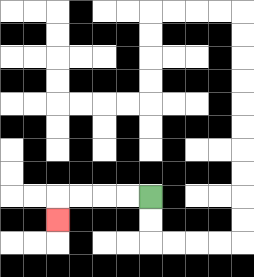{'start': '[6, 8]', 'end': '[2, 9]', 'path_directions': 'L,L,L,L,D', 'path_coordinates': '[[6, 8], [5, 8], [4, 8], [3, 8], [2, 8], [2, 9]]'}